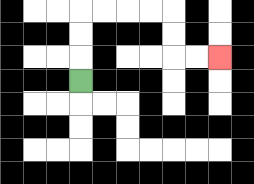{'start': '[3, 3]', 'end': '[9, 2]', 'path_directions': 'U,U,U,R,R,R,R,D,D,R,R', 'path_coordinates': '[[3, 3], [3, 2], [3, 1], [3, 0], [4, 0], [5, 0], [6, 0], [7, 0], [7, 1], [7, 2], [8, 2], [9, 2]]'}